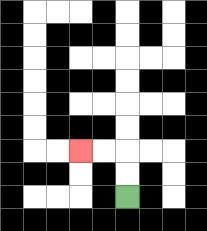{'start': '[5, 8]', 'end': '[3, 6]', 'path_directions': 'U,U,L,L', 'path_coordinates': '[[5, 8], [5, 7], [5, 6], [4, 6], [3, 6]]'}